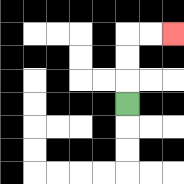{'start': '[5, 4]', 'end': '[7, 1]', 'path_directions': 'U,U,U,R,R', 'path_coordinates': '[[5, 4], [5, 3], [5, 2], [5, 1], [6, 1], [7, 1]]'}